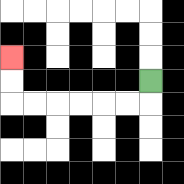{'start': '[6, 3]', 'end': '[0, 2]', 'path_directions': 'D,L,L,L,L,L,L,U,U', 'path_coordinates': '[[6, 3], [6, 4], [5, 4], [4, 4], [3, 4], [2, 4], [1, 4], [0, 4], [0, 3], [0, 2]]'}